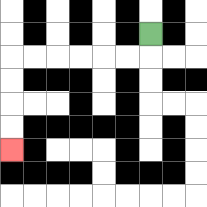{'start': '[6, 1]', 'end': '[0, 6]', 'path_directions': 'D,L,L,L,L,L,L,D,D,D,D', 'path_coordinates': '[[6, 1], [6, 2], [5, 2], [4, 2], [3, 2], [2, 2], [1, 2], [0, 2], [0, 3], [0, 4], [0, 5], [0, 6]]'}